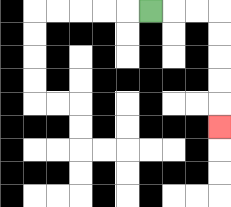{'start': '[6, 0]', 'end': '[9, 5]', 'path_directions': 'R,R,R,D,D,D,D,D', 'path_coordinates': '[[6, 0], [7, 0], [8, 0], [9, 0], [9, 1], [9, 2], [9, 3], [9, 4], [9, 5]]'}